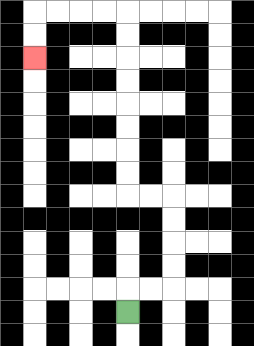{'start': '[5, 13]', 'end': '[1, 2]', 'path_directions': 'U,R,R,U,U,U,U,L,L,U,U,U,U,U,U,U,U,L,L,L,L,D,D', 'path_coordinates': '[[5, 13], [5, 12], [6, 12], [7, 12], [7, 11], [7, 10], [7, 9], [7, 8], [6, 8], [5, 8], [5, 7], [5, 6], [5, 5], [5, 4], [5, 3], [5, 2], [5, 1], [5, 0], [4, 0], [3, 0], [2, 0], [1, 0], [1, 1], [1, 2]]'}